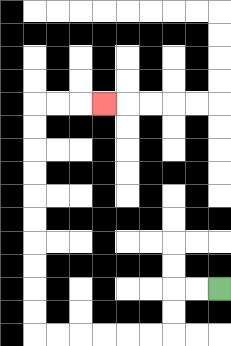{'start': '[9, 12]', 'end': '[4, 4]', 'path_directions': 'L,L,D,D,L,L,L,L,L,L,U,U,U,U,U,U,U,U,U,U,R,R,R', 'path_coordinates': '[[9, 12], [8, 12], [7, 12], [7, 13], [7, 14], [6, 14], [5, 14], [4, 14], [3, 14], [2, 14], [1, 14], [1, 13], [1, 12], [1, 11], [1, 10], [1, 9], [1, 8], [1, 7], [1, 6], [1, 5], [1, 4], [2, 4], [3, 4], [4, 4]]'}